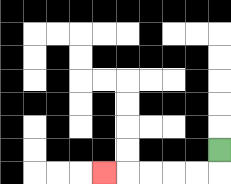{'start': '[9, 6]', 'end': '[4, 7]', 'path_directions': 'D,L,L,L,L,L', 'path_coordinates': '[[9, 6], [9, 7], [8, 7], [7, 7], [6, 7], [5, 7], [4, 7]]'}